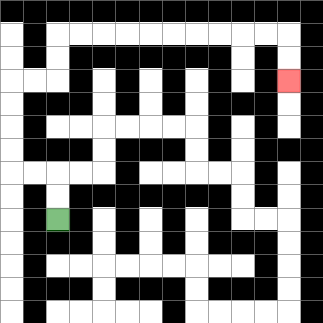{'start': '[2, 9]', 'end': '[12, 3]', 'path_directions': 'U,U,L,L,U,U,U,U,R,R,U,U,R,R,R,R,R,R,R,R,R,R,D,D', 'path_coordinates': '[[2, 9], [2, 8], [2, 7], [1, 7], [0, 7], [0, 6], [0, 5], [0, 4], [0, 3], [1, 3], [2, 3], [2, 2], [2, 1], [3, 1], [4, 1], [5, 1], [6, 1], [7, 1], [8, 1], [9, 1], [10, 1], [11, 1], [12, 1], [12, 2], [12, 3]]'}